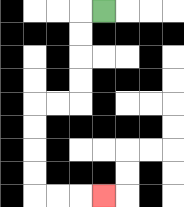{'start': '[4, 0]', 'end': '[4, 8]', 'path_directions': 'L,D,D,D,D,L,L,D,D,D,D,R,R,R', 'path_coordinates': '[[4, 0], [3, 0], [3, 1], [3, 2], [3, 3], [3, 4], [2, 4], [1, 4], [1, 5], [1, 6], [1, 7], [1, 8], [2, 8], [3, 8], [4, 8]]'}